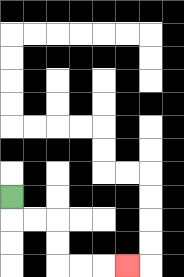{'start': '[0, 8]', 'end': '[5, 11]', 'path_directions': 'D,R,R,D,D,R,R,R', 'path_coordinates': '[[0, 8], [0, 9], [1, 9], [2, 9], [2, 10], [2, 11], [3, 11], [4, 11], [5, 11]]'}